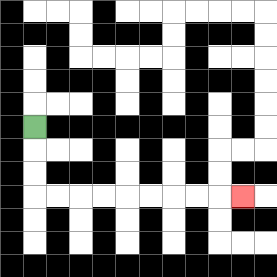{'start': '[1, 5]', 'end': '[10, 8]', 'path_directions': 'D,D,D,R,R,R,R,R,R,R,R,R', 'path_coordinates': '[[1, 5], [1, 6], [1, 7], [1, 8], [2, 8], [3, 8], [4, 8], [5, 8], [6, 8], [7, 8], [8, 8], [9, 8], [10, 8]]'}